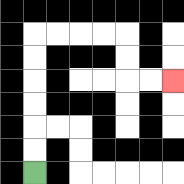{'start': '[1, 7]', 'end': '[7, 3]', 'path_directions': 'U,U,U,U,U,U,R,R,R,R,D,D,R,R', 'path_coordinates': '[[1, 7], [1, 6], [1, 5], [1, 4], [1, 3], [1, 2], [1, 1], [2, 1], [3, 1], [4, 1], [5, 1], [5, 2], [5, 3], [6, 3], [7, 3]]'}